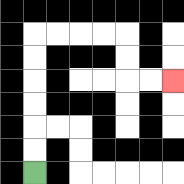{'start': '[1, 7]', 'end': '[7, 3]', 'path_directions': 'U,U,U,U,U,U,R,R,R,R,D,D,R,R', 'path_coordinates': '[[1, 7], [1, 6], [1, 5], [1, 4], [1, 3], [1, 2], [1, 1], [2, 1], [3, 1], [4, 1], [5, 1], [5, 2], [5, 3], [6, 3], [7, 3]]'}